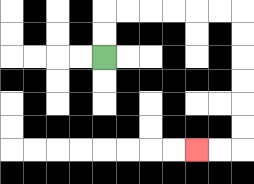{'start': '[4, 2]', 'end': '[8, 6]', 'path_directions': 'U,U,R,R,R,R,R,R,D,D,D,D,D,D,L,L', 'path_coordinates': '[[4, 2], [4, 1], [4, 0], [5, 0], [6, 0], [7, 0], [8, 0], [9, 0], [10, 0], [10, 1], [10, 2], [10, 3], [10, 4], [10, 5], [10, 6], [9, 6], [8, 6]]'}